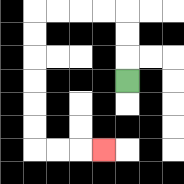{'start': '[5, 3]', 'end': '[4, 6]', 'path_directions': 'U,U,U,L,L,L,L,D,D,D,D,D,D,R,R,R', 'path_coordinates': '[[5, 3], [5, 2], [5, 1], [5, 0], [4, 0], [3, 0], [2, 0], [1, 0], [1, 1], [1, 2], [1, 3], [1, 4], [1, 5], [1, 6], [2, 6], [3, 6], [4, 6]]'}